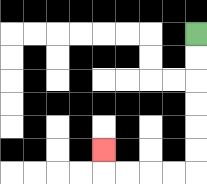{'start': '[8, 1]', 'end': '[4, 6]', 'path_directions': 'D,D,D,D,D,D,L,L,L,L,U', 'path_coordinates': '[[8, 1], [8, 2], [8, 3], [8, 4], [8, 5], [8, 6], [8, 7], [7, 7], [6, 7], [5, 7], [4, 7], [4, 6]]'}